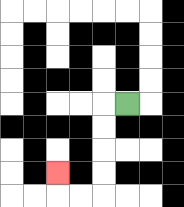{'start': '[5, 4]', 'end': '[2, 7]', 'path_directions': 'L,D,D,D,D,L,L,U', 'path_coordinates': '[[5, 4], [4, 4], [4, 5], [4, 6], [4, 7], [4, 8], [3, 8], [2, 8], [2, 7]]'}